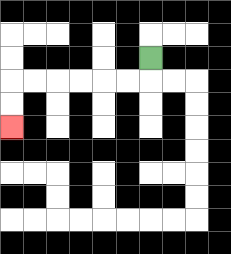{'start': '[6, 2]', 'end': '[0, 5]', 'path_directions': 'D,L,L,L,L,L,L,D,D', 'path_coordinates': '[[6, 2], [6, 3], [5, 3], [4, 3], [3, 3], [2, 3], [1, 3], [0, 3], [0, 4], [0, 5]]'}